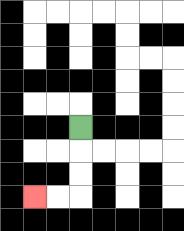{'start': '[3, 5]', 'end': '[1, 8]', 'path_directions': 'D,D,D,L,L', 'path_coordinates': '[[3, 5], [3, 6], [3, 7], [3, 8], [2, 8], [1, 8]]'}